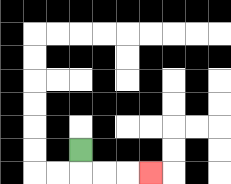{'start': '[3, 6]', 'end': '[6, 7]', 'path_directions': 'D,R,R,R', 'path_coordinates': '[[3, 6], [3, 7], [4, 7], [5, 7], [6, 7]]'}